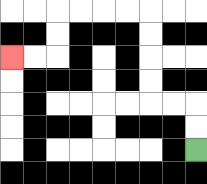{'start': '[8, 6]', 'end': '[0, 2]', 'path_directions': 'U,U,L,L,U,U,U,U,L,L,L,L,D,D,L,L', 'path_coordinates': '[[8, 6], [8, 5], [8, 4], [7, 4], [6, 4], [6, 3], [6, 2], [6, 1], [6, 0], [5, 0], [4, 0], [3, 0], [2, 0], [2, 1], [2, 2], [1, 2], [0, 2]]'}